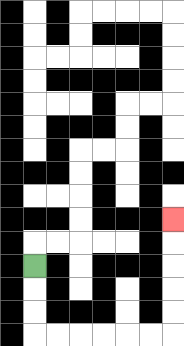{'start': '[1, 11]', 'end': '[7, 9]', 'path_directions': 'D,D,D,R,R,R,R,R,R,U,U,U,U,U', 'path_coordinates': '[[1, 11], [1, 12], [1, 13], [1, 14], [2, 14], [3, 14], [4, 14], [5, 14], [6, 14], [7, 14], [7, 13], [7, 12], [7, 11], [7, 10], [7, 9]]'}